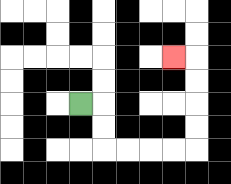{'start': '[3, 4]', 'end': '[7, 2]', 'path_directions': 'R,D,D,R,R,R,R,U,U,U,U,L', 'path_coordinates': '[[3, 4], [4, 4], [4, 5], [4, 6], [5, 6], [6, 6], [7, 6], [8, 6], [8, 5], [8, 4], [8, 3], [8, 2], [7, 2]]'}